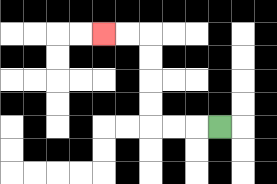{'start': '[9, 5]', 'end': '[4, 1]', 'path_directions': 'L,L,L,U,U,U,U,L,L', 'path_coordinates': '[[9, 5], [8, 5], [7, 5], [6, 5], [6, 4], [6, 3], [6, 2], [6, 1], [5, 1], [4, 1]]'}